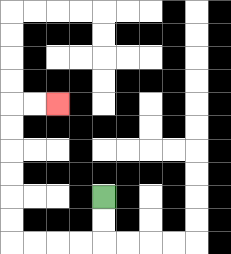{'start': '[4, 8]', 'end': '[2, 4]', 'path_directions': 'D,D,L,L,L,L,U,U,U,U,U,U,R,R', 'path_coordinates': '[[4, 8], [4, 9], [4, 10], [3, 10], [2, 10], [1, 10], [0, 10], [0, 9], [0, 8], [0, 7], [0, 6], [0, 5], [0, 4], [1, 4], [2, 4]]'}